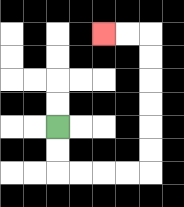{'start': '[2, 5]', 'end': '[4, 1]', 'path_directions': 'D,D,R,R,R,R,U,U,U,U,U,U,L,L', 'path_coordinates': '[[2, 5], [2, 6], [2, 7], [3, 7], [4, 7], [5, 7], [6, 7], [6, 6], [6, 5], [6, 4], [6, 3], [6, 2], [6, 1], [5, 1], [4, 1]]'}